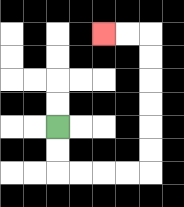{'start': '[2, 5]', 'end': '[4, 1]', 'path_directions': 'D,D,R,R,R,R,U,U,U,U,U,U,L,L', 'path_coordinates': '[[2, 5], [2, 6], [2, 7], [3, 7], [4, 7], [5, 7], [6, 7], [6, 6], [6, 5], [6, 4], [6, 3], [6, 2], [6, 1], [5, 1], [4, 1]]'}